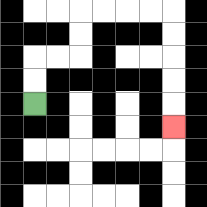{'start': '[1, 4]', 'end': '[7, 5]', 'path_directions': 'U,U,R,R,U,U,R,R,R,R,D,D,D,D,D', 'path_coordinates': '[[1, 4], [1, 3], [1, 2], [2, 2], [3, 2], [3, 1], [3, 0], [4, 0], [5, 0], [6, 0], [7, 0], [7, 1], [7, 2], [7, 3], [7, 4], [7, 5]]'}